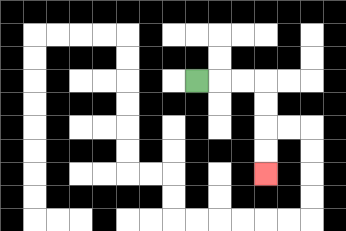{'start': '[8, 3]', 'end': '[11, 7]', 'path_directions': 'R,R,R,D,D,D,D', 'path_coordinates': '[[8, 3], [9, 3], [10, 3], [11, 3], [11, 4], [11, 5], [11, 6], [11, 7]]'}